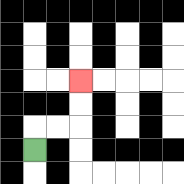{'start': '[1, 6]', 'end': '[3, 3]', 'path_directions': 'U,R,R,U,U', 'path_coordinates': '[[1, 6], [1, 5], [2, 5], [3, 5], [3, 4], [3, 3]]'}